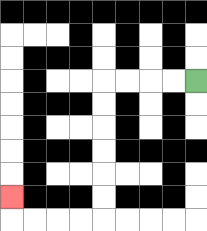{'start': '[8, 3]', 'end': '[0, 8]', 'path_directions': 'L,L,L,L,D,D,D,D,D,D,L,L,L,L,U', 'path_coordinates': '[[8, 3], [7, 3], [6, 3], [5, 3], [4, 3], [4, 4], [4, 5], [4, 6], [4, 7], [4, 8], [4, 9], [3, 9], [2, 9], [1, 9], [0, 9], [0, 8]]'}